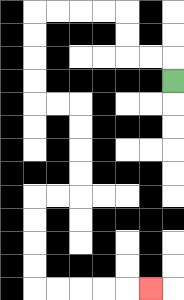{'start': '[7, 3]', 'end': '[6, 12]', 'path_directions': 'U,L,L,U,U,L,L,L,L,D,D,D,D,R,R,D,D,D,D,L,L,D,D,D,D,R,R,R,R,R', 'path_coordinates': '[[7, 3], [7, 2], [6, 2], [5, 2], [5, 1], [5, 0], [4, 0], [3, 0], [2, 0], [1, 0], [1, 1], [1, 2], [1, 3], [1, 4], [2, 4], [3, 4], [3, 5], [3, 6], [3, 7], [3, 8], [2, 8], [1, 8], [1, 9], [1, 10], [1, 11], [1, 12], [2, 12], [3, 12], [4, 12], [5, 12], [6, 12]]'}